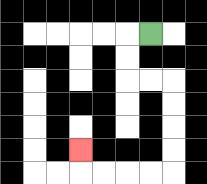{'start': '[6, 1]', 'end': '[3, 6]', 'path_directions': 'L,D,D,R,R,D,D,D,D,L,L,L,L,U', 'path_coordinates': '[[6, 1], [5, 1], [5, 2], [5, 3], [6, 3], [7, 3], [7, 4], [7, 5], [7, 6], [7, 7], [6, 7], [5, 7], [4, 7], [3, 7], [3, 6]]'}